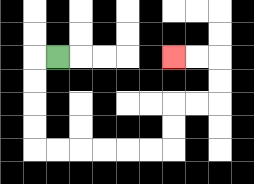{'start': '[2, 2]', 'end': '[7, 2]', 'path_directions': 'L,D,D,D,D,R,R,R,R,R,R,U,U,R,R,U,U,L,L', 'path_coordinates': '[[2, 2], [1, 2], [1, 3], [1, 4], [1, 5], [1, 6], [2, 6], [3, 6], [4, 6], [5, 6], [6, 6], [7, 6], [7, 5], [7, 4], [8, 4], [9, 4], [9, 3], [9, 2], [8, 2], [7, 2]]'}